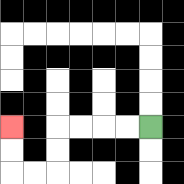{'start': '[6, 5]', 'end': '[0, 5]', 'path_directions': 'L,L,L,L,D,D,L,L,U,U', 'path_coordinates': '[[6, 5], [5, 5], [4, 5], [3, 5], [2, 5], [2, 6], [2, 7], [1, 7], [0, 7], [0, 6], [0, 5]]'}